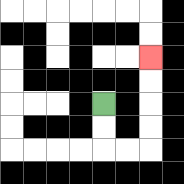{'start': '[4, 4]', 'end': '[6, 2]', 'path_directions': 'D,D,R,R,U,U,U,U', 'path_coordinates': '[[4, 4], [4, 5], [4, 6], [5, 6], [6, 6], [6, 5], [6, 4], [6, 3], [6, 2]]'}